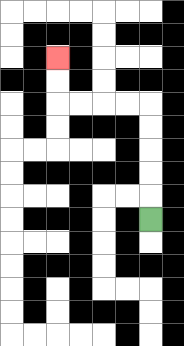{'start': '[6, 9]', 'end': '[2, 2]', 'path_directions': 'U,U,U,U,U,L,L,L,L,U,U', 'path_coordinates': '[[6, 9], [6, 8], [6, 7], [6, 6], [6, 5], [6, 4], [5, 4], [4, 4], [3, 4], [2, 4], [2, 3], [2, 2]]'}